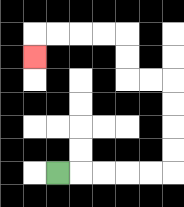{'start': '[2, 7]', 'end': '[1, 2]', 'path_directions': 'R,R,R,R,R,U,U,U,U,L,L,U,U,L,L,L,L,D', 'path_coordinates': '[[2, 7], [3, 7], [4, 7], [5, 7], [6, 7], [7, 7], [7, 6], [7, 5], [7, 4], [7, 3], [6, 3], [5, 3], [5, 2], [5, 1], [4, 1], [3, 1], [2, 1], [1, 1], [1, 2]]'}